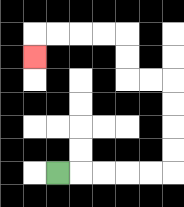{'start': '[2, 7]', 'end': '[1, 2]', 'path_directions': 'R,R,R,R,R,U,U,U,U,L,L,U,U,L,L,L,L,D', 'path_coordinates': '[[2, 7], [3, 7], [4, 7], [5, 7], [6, 7], [7, 7], [7, 6], [7, 5], [7, 4], [7, 3], [6, 3], [5, 3], [5, 2], [5, 1], [4, 1], [3, 1], [2, 1], [1, 1], [1, 2]]'}